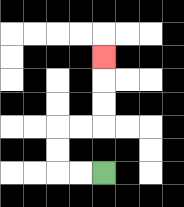{'start': '[4, 7]', 'end': '[4, 2]', 'path_directions': 'L,L,U,U,R,R,U,U,U', 'path_coordinates': '[[4, 7], [3, 7], [2, 7], [2, 6], [2, 5], [3, 5], [4, 5], [4, 4], [4, 3], [4, 2]]'}